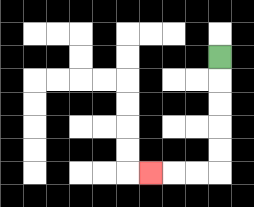{'start': '[9, 2]', 'end': '[6, 7]', 'path_directions': 'D,D,D,D,D,L,L,L', 'path_coordinates': '[[9, 2], [9, 3], [9, 4], [9, 5], [9, 6], [9, 7], [8, 7], [7, 7], [6, 7]]'}